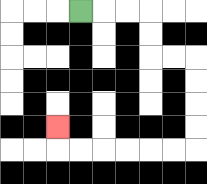{'start': '[3, 0]', 'end': '[2, 5]', 'path_directions': 'R,R,R,D,D,R,R,D,D,D,D,L,L,L,L,L,L,U', 'path_coordinates': '[[3, 0], [4, 0], [5, 0], [6, 0], [6, 1], [6, 2], [7, 2], [8, 2], [8, 3], [8, 4], [8, 5], [8, 6], [7, 6], [6, 6], [5, 6], [4, 6], [3, 6], [2, 6], [2, 5]]'}